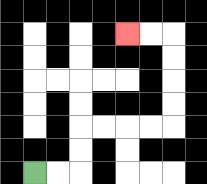{'start': '[1, 7]', 'end': '[5, 1]', 'path_directions': 'R,R,U,U,R,R,R,R,U,U,U,U,L,L', 'path_coordinates': '[[1, 7], [2, 7], [3, 7], [3, 6], [3, 5], [4, 5], [5, 5], [6, 5], [7, 5], [7, 4], [7, 3], [7, 2], [7, 1], [6, 1], [5, 1]]'}